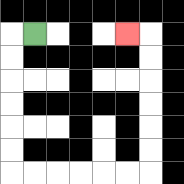{'start': '[1, 1]', 'end': '[5, 1]', 'path_directions': 'L,D,D,D,D,D,D,R,R,R,R,R,R,U,U,U,U,U,U,L', 'path_coordinates': '[[1, 1], [0, 1], [0, 2], [0, 3], [0, 4], [0, 5], [0, 6], [0, 7], [1, 7], [2, 7], [3, 7], [4, 7], [5, 7], [6, 7], [6, 6], [6, 5], [6, 4], [6, 3], [6, 2], [6, 1], [5, 1]]'}